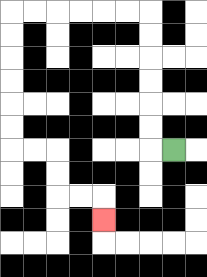{'start': '[7, 6]', 'end': '[4, 9]', 'path_directions': 'L,U,U,U,U,U,U,L,L,L,L,L,L,D,D,D,D,D,D,R,R,D,D,R,R,D', 'path_coordinates': '[[7, 6], [6, 6], [6, 5], [6, 4], [6, 3], [6, 2], [6, 1], [6, 0], [5, 0], [4, 0], [3, 0], [2, 0], [1, 0], [0, 0], [0, 1], [0, 2], [0, 3], [0, 4], [0, 5], [0, 6], [1, 6], [2, 6], [2, 7], [2, 8], [3, 8], [4, 8], [4, 9]]'}